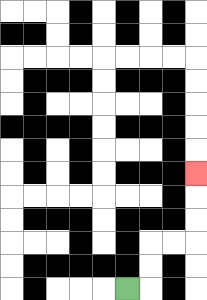{'start': '[5, 12]', 'end': '[8, 7]', 'path_directions': 'R,U,U,R,R,U,U,U', 'path_coordinates': '[[5, 12], [6, 12], [6, 11], [6, 10], [7, 10], [8, 10], [8, 9], [8, 8], [8, 7]]'}